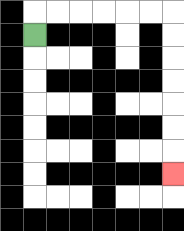{'start': '[1, 1]', 'end': '[7, 7]', 'path_directions': 'U,R,R,R,R,R,R,D,D,D,D,D,D,D', 'path_coordinates': '[[1, 1], [1, 0], [2, 0], [3, 0], [4, 0], [5, 0], [6, 0], [7, 0], [7, 1], [7, 2], [7, 3], [7, 4], [7, 5], [7, 6], [7, 7]]'}